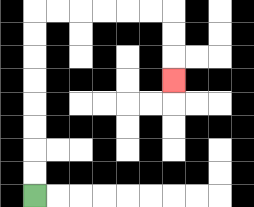{'start': '[1, 8]', 'end': '[7, 3]', 'path_directions': 'U,U,U,U,U,U,U,U,R,R,R,R,R,R,D,D,D', 'path_coordinates': '[[1, 8], [1, 7], [1, 6], [1, 5], [1, 4], [1, 3], [1, 2], [1, 1], [1, 0], [2, 0], [3, 0], [4, 0], [5, 0], [6, 0], [7, 0], [7, 1], [7, 2], [7, 3]]'}